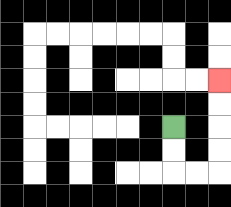{'start': '[7, 5]', 'end': '[9, 3]', 'path_directions': 'D,D,R,R,U,U,U,U', 'path_coordinates': '[[7, 5], [7, 6], [7, 7], [8, 7], [9, 7], [9, 6], [9, 5], [9, 4], [9, 3]]'}